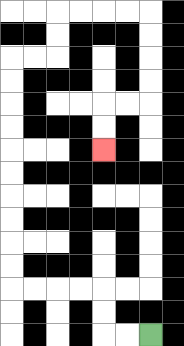{'start': '[6, 14]', 'end': '[4, 6]', 'path_directions': 'L,L,U,U,L,L,L,L,U,U,U,U,U,U,U,U,U,U,R,R,U,U,R,R,R,R,D,D,D,D,L,L,D,D', 'path_coordinates': '[[6, 14], [5, 14], [4, 14], [4, 13], [4, 12], [3, 12], [2, 12], [1, 12], [0, 12], [0, 11], [0, 10], [0, 9], [0, 8], [0, 7], [0, 6], [0, 5], [0, 4], [0, 3], [0, 2], [1, 2], [2, 2], [2, 1], [2, 0], [3, 0], [4, 0], [5, 0], [6, 0], [6, 1], [6, 2], [6, 3], [6, 4], [5, 4], [4, 4], [4, 5], [4, 6]]'}